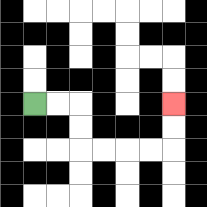{'start': '[1, 4]', 'end': '[7, 4]', 'path_directions': 'R,R,D,D,R,R,R,R,U,U', 'path_coordinates': '[[1, 4], [2, 4], [3, 4], [3, 5], [3, 6], [4, 6], [5, 6], [6, 6], [7, 6], [7, 5], [7, 4]]'}